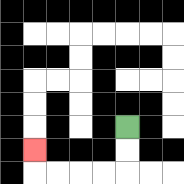{'start': '[5, 5]', 'end': '[1, 6]', 'path_directions': 'D,D,L,L,L,L,U', 'path_coordinates': '[[5, 5], [5, 6], [5, 7], [4, 7], [3, 7], [2, 7], [1, 7], [1, 6]]'}